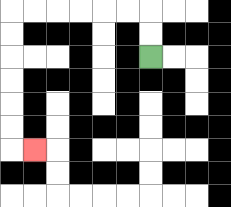{'start': '[6, 2]', 'end': '[1, 6]', 'path_directions': 'U,U,L,L,L,L,L,L,D,D,D,D,D,D,R', 'path_coordinates': '[[6, 2], [6, 1], [6, 0], [5, 0], [4, 0], [3, 0], [2, 0], [1, 0], [0, 0], [0, 1], [0, 2], [0, 3], [0, 4], [0, 5], [0, 6], [1, 6]]'}